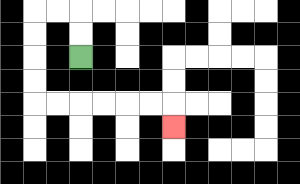{'start': '[3, 2]', 'end': '[7, 5]', 'path_directions': 'U,U,L,L,D,D,D,D,R,R,R,R,R,R,D', 'path_coordinates': '[[3, 2], [3, 1], [3, 0], [2, 0], [1, 0], [1, 1], [1, 2], [1, 3], [1, 4], [2, 4], [3, 4], [4, 4], [5, 4], [6, 4], [7, 4], [7, 5]]'}